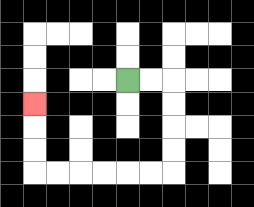{'start': '[5, 3]', 'end': '[1, 4]', 'path_directions': 'R,R,D,D,D,D,L,L,L,L,L,L,U,U,U', 'path_coordinates': '[[5, 3], [6, 3], [7, 3], [7, 4], [7, 5], [7, 6], [7, 7], [6, 7], [5, 7], [4, 7], [3, 7], [2, 7], [1, 7], [1, 6], [1, 5], [1, 4]]'}